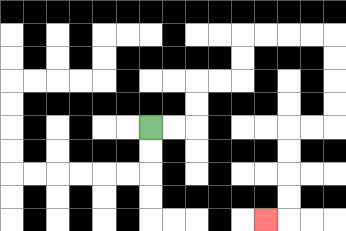{'start': '[6, 5]', 'end': '[11, 9]', 'path_directions': 'R,R,U,U,R,R,U,U,R,R,R,R,D,D,D,D,L,L,D,D,D,D,L', 'path_coordinates': '[[6, 5], [7, 5], [8, 5], [8, 4], [8, 3], [9, 3], [10, 3], [10, 2], [10, 1], [11, 1], [12, 1], [13, 1], [14, 1], [14, 2], [14, 3], [14, 4], [14, 5], [13, 5], [12, 5], [12, 6], [12, 7], [12, 8], [12, 9], [11, 9]]'}